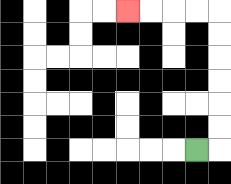{'start': '[8, 6]', 'end': '[5, 0]', 'path_directions': 'R,U,U,U,U,U,U,L,L,L,L', 'path_coordinates': '[[8, 6], [9, 6], [9, 5], [9, 4], [9, 3], [9, 2], [9, 1], [9, 0], [8, 0], [7, 0], [6, 0], [5, 0]]'}